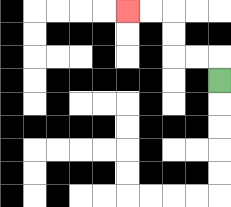{'start': '[9, 3]', 'end': '[5, 0]', 'path_directions': 'U,L,L,U,U,L,L', 'path_coordinates': '[[9, 3], [9, 2], [8, 2], [7, 2], [7, 1], [7, 0], [6, 0], [5, 0]]'}